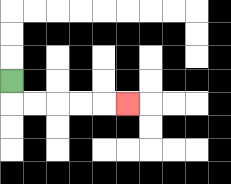{'start': '[0, 3]', 'end': '[5, 4]', 'path_directions': 'D,R,R,R,R,R', 'path_coordinates': '[[0, 3], [0, 4], [1, 4], [2, 4], [3, 4], [4, 4], [5, 4]]'}